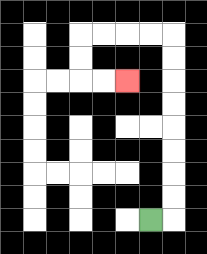{'start': '[6, 9]', 'end': '[5, 3]', 'path_directions': 'R,U,U,U,U,U,U,U,U,L,L,L,L,D,D,R,R', 'path_coordinates': '[[6, 9], [7, 9], [7, 8], [7, 7], [7, 6], [7, 5], [7, 4], [7, 3], [7, 2], [7, 1], [6, 1], [5, 1], [4, 1], [3, 1], [3, 2], [3, 3], [4, 3], [5, 3]]'}